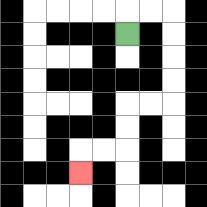{'start': '[5, 1]', 'end': '[3, 7]', 'path_directions': 'U,R,R,D,D,D,D,L,L,D,D,L,L,D', 'path_coordinates': '[[5, 1], [5, 0], [6, 0], [7, 0], [7, 1], [7, 2], [7, 3], [7, 4], [6, 4], [5, 4], [5, 5], [5, 6], [4, 6], [3, 6], [3, 7]]'}